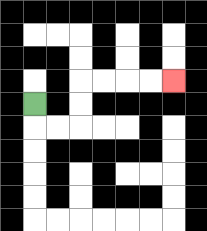{'start': '[1, 4]', 'end': '[7, 3]', 'path_directions': 'D,R,R,U,U,R,R,R,R', 'path_coordinates': '[[1, 4], [1, 5], [2, 5], [3, 5], [3, 4], [3, 3], [4, 3], [5, 3], [6, 3], [7, 3]]'}